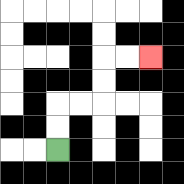{'start': '[2, 6]', 'end': '[6, 2]', 'path_directions': 'U,U,R,R,U,U,R,R', 'path_coordinates': '[[2, 6], [2, 5], [2, 4], [3, 4], [4, 4], [4, 3], [4, 2], [5, 2], [6, 2]]'}